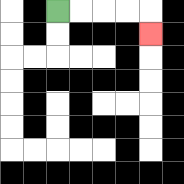{'start': '[2, 0]', 'end': '[6, 1]', 'path_directions': 'R,R,R,R,D', 'path_coordinates': '[[2, 0], [3, 0], [4, 0], [5, 0], [6, 0], [6, 1]]'}